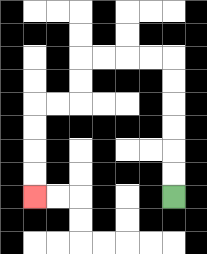{'start': '[7, 8]', 'end': '[1, 8]', 'path_directions': 'U,U,U,U,U,U,L,L,L,L,D,D,L,L,D,D,D,D', 'path_coordinates': '[[7, 8], [7, 7], [7, 6], [7, 5], [7, 4], [7, 3], [7, 2], [6, 2], [5, 2], [4, 2], [3, 2], [3, 3], [3, 4], [2, 4], [1, 4], [1, 5], [1, 6], [1, 7], [1, 8]]'}